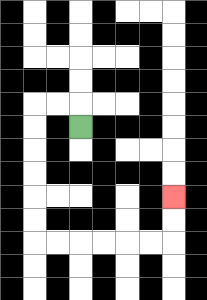{'start': '[3, 5]', 'end': '[7, 8]', 'path_directions': 'U,L,L,D,D,D,D,D,D,R,R,R,R,R,R,U,U', 'path_coordinates': '[[3, 5], [3, 4], [2, 4], [1, 4], [1, 5], [1, 6], [1, 7], [1, 8], [1, 9], [1, 10], [2, 10], [3, 10], [4, 10], [5, 10], [6, 10], [7, 10], [7, 9], [7, 8]]'}